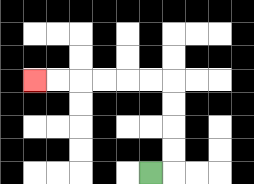{'start': '[6, 7]', 'end': '[1, 3]', 'path_directions': 'R,U,U,U,U,L,L,L,L,L,L', 'path_coordinates': '[[6, 7], [7, 7], [7, 6], [7, 5], [7, 4], [7, 3], [6, 3], [5, 3], [4, 3], [3, 3], [2, 3], [1, 3]]'}